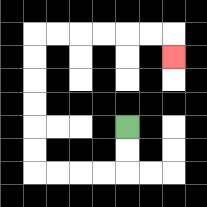{'start': '[5, 5]', 'end': '[7, 2]', 'path_directions': 'D,D,L,L,L,L,U,U,U,U,U,U,R,R,R,R,R,R,D', 'path_coordinates': '[[5, 5], [5, 6], [5, 7], [4, 7], [3, 7], [2, 7], [1, 7], [1, 6], [1, 5], [1, 4], [1, 3], [1, 2], [1, 1], [2, 1], [3, 1], [4, 1], [5, 1], [6, 1], [7, 1], [7, 2]]'}